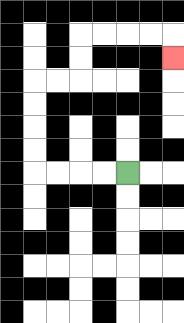{'start': '[5, 7]', 'end': '[7, 2]', 'path_directions': 'L,L,L,L,U,U,U,U,R,R,U,U,R,R,R,R,D', 'path_coordinates': '[[5, 7], [4, 7], [3, 7], [2, 7], [1, 7], [1, 6], [1, 5], [1, 4], [1, 3], [2, 3], [3, 3], [3, 2], [3, 1], [4, 1], [5, 1], [6, 1], [7, 1], [7, 2]]'}